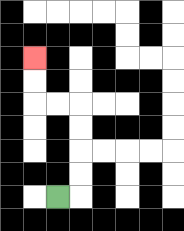{'start': '[2, 8]', 'end': '[1, 2]', 'path_directions': 'R,U,U,U,U,L,L,U,U', 'path_coordinates': '[[2, 8], [3, 8], [3, 7], [3, 6], [3, 5], [3, 4], [2, 4], [1, 4], [1, 3], [1, 2]]'}